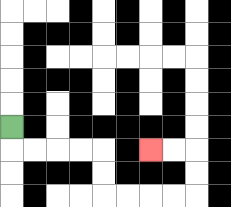{'start': '[0, 5]', 'end': '[6, 6]', 'path_directions': 'D,R,R,R,R,D,D,R,R,R,R,U,U,L,L', 'path_coordinates': '[[0, 5], [0, 6], [1, 6], [2, 6], [3, 6], [4, 6], [4, 7], [4, 8], [5, 8], [6, 8], [7, 8], [8, 8], [8, 7], [8, 6], [7, 6], [6, 6]]'}